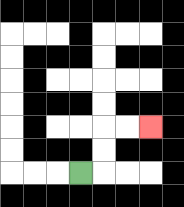{'start': '[3, 7]', 'end': '[6, 5]', 'path_directions': 'R,U,U,R,R', 'path_coordinates': '[[3, 7], [4, 7], [4, 6], [4, 5], [5, 5], [6, 5]]'}